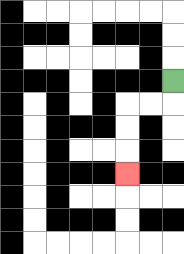{'start': '[7, 3]', 'end': '[5, 7]', 'path_directions': 'D,L,L,D,D,D', 'path_coordinates': '[[7, 3], [7, 4], [6, 4], [5, 4], [5, 5], [5, 6], [5, 7]]'}